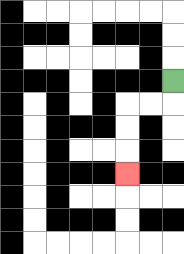{'start': '[7, 3]', 'end': '[5, 7]', 'path_directions': 'D,L,L,D,D,D', 'path_coordinates': '[[7, 3], [7, 4], [6, 4], [5, 4], [5, 5], [5, 6], [5, 7]]'}